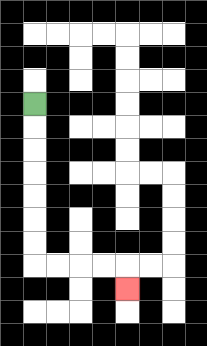{'start': '[1, 4]', 'end': '[5, 12]', 'path_directions': 'D,D,D,D,D,D,D,R,R,R,R,D', 'path_coordinates': '[[1, 4], [1, 5], [1, 6], [1, 7], [1, 8], [1, 9], [1, 10], [1, 11], [2, 11], [3, 11], [4, 11], [5, 11], [5, 12]]'}